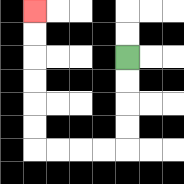{'start': '[5, 2]', 'end': '[1, 0]', 'path_directions': 'D,D,D,D,L,L,L,L,U,U,U,U,U,U', 'path_coordinates': '[[5, 2], [5, 3], [5, 4], [5, 5], [5, 6], [4, 6], [3, 6], [2, 6], [1, 6], [1, 5], [1, 4], [1, 3], [1, 2], [1, 1], [1, 0]]'}